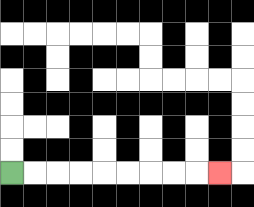{'start': '[0, 7]', 'end': '[9, 7]', 'path_directions': 'R,R,R,R,R,R,R,R,R', 'path_coordinates': '[[0, 7], [1, 7], [2, 7], [3, 7], [4, 7], [5, 7], [6, 7], [7, 7], [8, 7], [9, 7]]'}